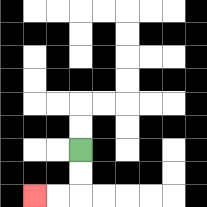{'start': '[3, 6]', 'end': '[1, 8]', 'path_directions': 'D,D,L,L', 'path_coordinates': '[[3, 6], [3, 7], [3, 8], [2, 8], [1, 8]]'}